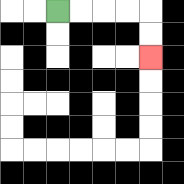{'start': '[2, 0]', 'end': '[6, 2]', 'path_directions': 'R,R,R,R,D,D', 'path_coordinates': '[[2, 0], [3, 0], [4, 0], [5, 0], [6, 0], [6, 1], [6, 2]]'}